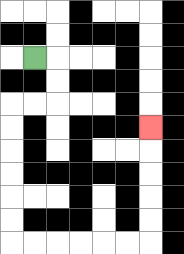{'start': '[1, 2]', 'end': '[6, 5]', 'path_directions': 'R,D,D,L,L,D,D,D,D,D,D,R,R,R,R,R,R,U,U,U,U,U', 'path_coordinates': '[[1, 2], [2, 2], [2, 3], [2, 4], [1, 4], [0, 4], [0, 5], [0, 6], [0, 7], [0, 8], [0, 9], [0, 10], [1, 10], [2, 10], [3, 10], [4, 10], [5, 10], [6, 10], [6, 9], [6, 8], [6, 7], [6, 6], [6, 5]]'}